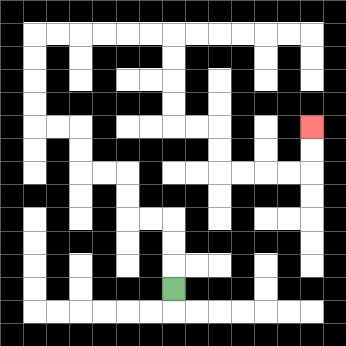{'start': '[7, 12]', 'end': '[13, 5]', 'path_directions': 'U,U,U,L,L,U,U,L,L,U,U,L,L,U,U,U,U,R,R,R,R,R,R,D,D,D,D,R,R,D,D,R,R,R,R,U,U', 'path_coordinates': '[[7, 12], [7, 11], [7, 10], [7, 9], [6, 9], [5, 9], [5, 8], [5, 7], [4, 7], [3, 7], [3, 6], [3, 5], [2, 5], [1, 5], [1, 4], [1, 3], [1, 2], [1, 1], [2, 1], [3, 1], [4, 1], [5, 1], [6, 1], [7, 1], [7, 2], [7, 3], [7, 4], [7, 5], [8, 5], [9, 5], [9, 6], [9, 7], [10, 7], [11, 7], [12, 7], [13, 7], [13, 6], [13, 5]]'}